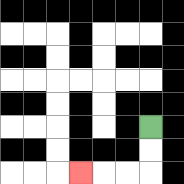{'start': '[6, 5]', 'end': '[3, 7]', 'path_directions': 'D,D,L,L,L', 'path_coordinates': '[[6, 5], [6, 6], [6, 7], [5, 7], [4, 7], [3, 7]]'}